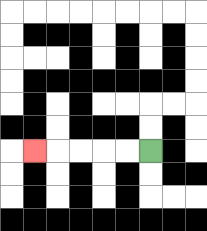{'start': '[6, 6]', 'end': '[1, 6]', 'path_directions': 'L,L,L,L,L', 'path_coordinates': '[[6, 6], [5, 6], [4, 6], [3, 6], [2, 6], [1, 6]]'}